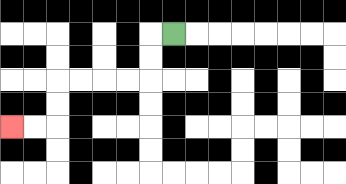{'start': '[7, 1]', 'end': '[0, 5]', 'path_directions': 'L,D,D,L,L,L,L,D,D,L,L', 'path_coordinates': '[[7, 1], [6, 1], [6, 2], [6, 3], [5, 3], [4, 3], [3, 3], [2, 3], [2, 4], [2, 5], [1, 5], [0, 5]]'}